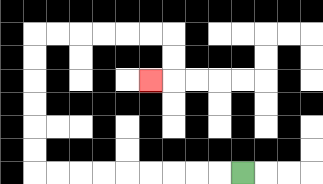{'start': '[10, 7]', 'end': '[6, 3]', 'path_directions': 'L,L,L,L,L,L,L,L,L,U,U,U,U,U,U,R,R,R,R,R,R,D,D,L', 'path_coordinates': '[[10, 7], [9, 7], [8, 7], [7, 7], [6, 7], [5, 7], [4, 7], [3, 7], [2, 7], [1, 7], [1, 6], [1, 5], [1, 4], [1, 3], [1, 2], [1, 1], [2, 1], [3, 1], [4, 1], [5, 1], [6, 1], [7, 1], [7, 2], [7, 3], [6, 3]]'}